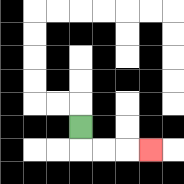{'start': '[3, 5]', 'end': '[6, 6]', 'path_directions': 'D,R,R,R', 'path_coordinates': '[[3, 5], [3, 6], [4, 6], [5, 6], [6, 6]]'}